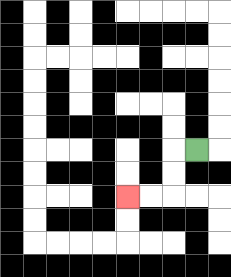{'start': '[8, 6]', 'end': '[5, 8]', 'path_directions': 'L,D,D,L,L', 'path_coordinates': '[[8, 6], [7, 6], [7, 7], [7, 8], [6, 8], [5, 8]]'}